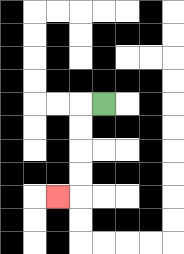{'start': '[4, 4]', 'end': '[2, 8]', 'path_directions': 'L,D,D,D,D,L', 'path_coordinates': '[[4, 4], [3, 4], [3, 5], [3, 6], [3, 7], [3, 8], [2, 8]]'}